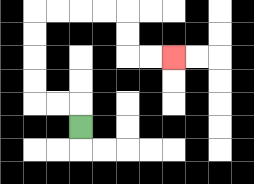{'start': '[3, 5]', 'end': '[7, 2]', 'path_directions': 'U,L,L,U,U,U,U,R,R,R,R,D,D,R,R', 'path_coordinates': '[[3, 5], [3, 4], [2, 4], [1, 4], [1, 3], [1, 2], [1, 1], [1, 0], [2, 0], [3, 0], [4, 0], [5, 0], [5, 1], [5, 2], [6, 2], [7, 2]]'}